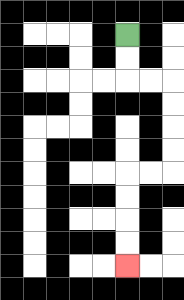{'start': '[5, 1]', 'end': '[5, 11]', 'path_directions': 'D,D,R,R,D,D,D,D,L,L,D,D,D,D', 'path_coordinates': '[[5, 1], [5, 2], [5, 3], [6, 3], [7, 3], [7, 4], [7, 5], [7, 6], [7, 7], [6, 7], [5, 7], [5, 8], [5, 9], [5, 10], [5, 11]]'}